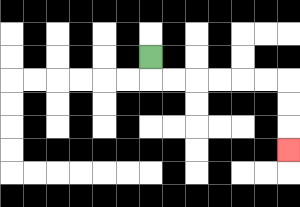{'start': '[6, 2]', 'end': '[12, 6]', 'path_directions': 'D,R,R,R,R,R,R,D,D,D', 'path_coordinates': '[[6, 2], [6, 3], [7, 3], [8, 3], [9, 3], [10, 3], [11, 3], [12, 3], [12, 4], [12, 5], [12, 6]]'}